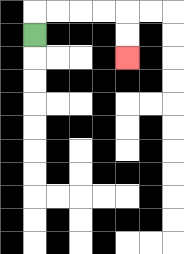{'start': '[1, 1]', 'end': '[5, 2]', 'path_directions': 'U,R,R,R,R,D,D', 'path_coordinates': '[[1, 1], [1, 0], [2, 0], [3, 0], [4, 0], [5, 0], [5, 1], [5, 2]]'}